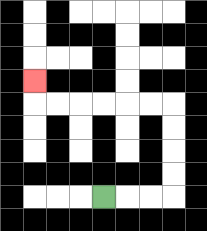{'start': '[4, 8]', 'end': '[1, 3]', 'path_directions': 'R,R,R,U,U,U,U,L,L,L,L,L,L,U', 'path_coordinates': '[[4, 8], [5, 8], [6, 8], [7, 8], [7, 7], [7, 6], [7, 5], [7, 4], [6, 4], [5, 4], [4, 4], [3, 4], [2, 4], [1, 4], [1, 3]]'}